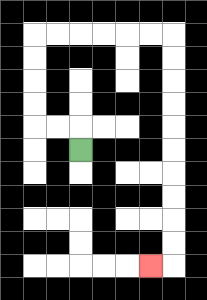{'start': '[3, 6]', 'end': '[6, 11]', 'path_directions': 'U,L,L,U,U,U,U,R,R,R,R,R,R,D,D,D,D,D,D,D,D,D,D,L', 'path_coordinates': '[[3, 6], [3, 5], [2, 5], [1, 5], [1, 4], [1, 3], [1, 2], [1, 1], [2, 1], [3, 1], [4, 1], [5, 1], [6, 1], [7, 1], [7, 2], [7, 3], [7, 4], [7, 5], [7, 6], [7, 7], [7, 8], [7, 9], [7, 10], [7, 11], [6, 11]]'}